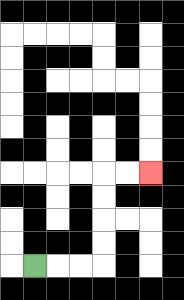{'start': '[1, 11]', 'end': '[6, 7]', 'path_directions': 'R,R,R,U,U,U,U,R,R', 'path_coordinates': '[[1, 11], [2, 11], [3, 11], [4, 11], [4, 10], [4, 9], [4, 8], [4, 7], [5, 7], [6, 7]]'}